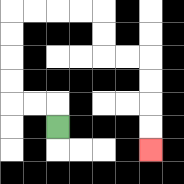{'start': '[2, 5]', 'end': '[6, 6]', 'path_directions': 'U,L,L,U,U,U,U,R,R,R,R,D,D,R,R,D,D,D,D', 'path_coordinates': '[[2, 5], [2, 4], [1, 4], [0, 4], [0, 3], [0, 2], [0, 1], [0, 0], [1, 0], [2, 0], [3, 0], [4, 0], [4, 1], [4, 2], [5, 2], [6, 2], [6, 3], [6, 4], [6, 5], [6, 6]]'}